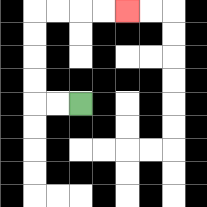{'start': '[3, 4]', 'end': '[5, 0]', 'path_directions': 'L,L,U,U,U,U,R,R,R,R', 'path_coordinates': '[[3, 4], [2, 4], [1, 4], [1, 3], [1, 2], [1, 1], [1, 0], [2, 0], [3, 0], [4, 0], [5, 0]]'}